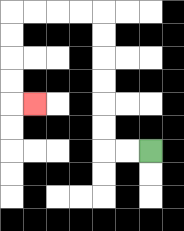{'start': '[6, 6]', 'end': '[1, 4]', 'path_directions': 'L,L,U,U,U,U,U,U,L,L,L,L,D,D,D,D,R', 'path_coordinates': '[[6, 6], [5, 6], [4, 6], [4, 5], [4, 4], [4, 3], [4, 2], [4, 1], [4, 0], [3, 0], [2, 0], [1, 0], [0, 0], [0, 1], [0, 2], [0, 3], [0, 4], [1, 4]]'}